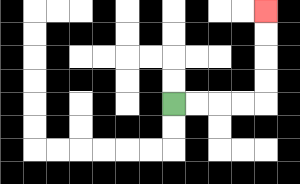{'start': '[7, 4]', 'end': '[11, 0]', 'path_directions': 'R,R,R,R,U,U,U,U', 'path_coordinates': '[[7, 4], [8, 4], [9, 4], [10, 4], [11, 4], [11, 3], [11, 2], [11, 1], [11, 0]]'}